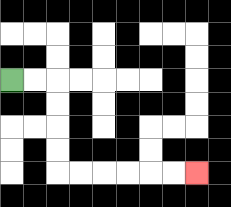{'start': '[0, 3]', 'end': '[8, 7]', 'path_directions': 'R,R,D,D,D,D,R,R,R,R,R,R', 'path_coordinates': '[[0, 3], [1, 3], [2, 3], [2, 4], [2, 5], [2, 6], [2, 7], [3, 7], [4, 7], [5, 7], [6, 7], [7, 7], [8, 7]]'}